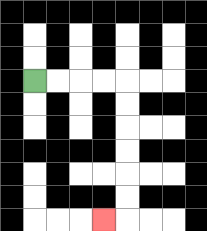{'start': '[1, 3]', 'end': '[4, 9]', 'path_directions': 'R,R,R,R,D,D,D,D,D,D,L', 'path_coordinates': '[[1, 3], [2, 3], [3, 3], [4, 3], [5, 3], [5, 4], [5, 5], [5, 6], [5, 7], [5, 8], [5, 9], [4, 9]]'}